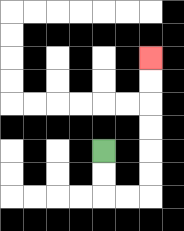{'start': '[4, 6]', 'end': '[6, 2]', 'path_directions': 'D,D,R,R,U,U,U,U,U,U', 'path_coordinates': '[[4, 6], [4, 7], [4, 8], [5, 8], [6, 8], [6, 7], [6, 6], [6, 5], [6, 4], [6, 3], [6, 2]]'}